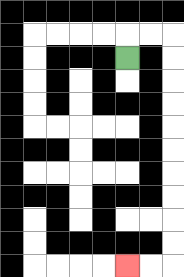{'start': '[5, 2]', 'end': '[5, 11]', 'path_directions': 'U,R,R,D,D,D,D,D,D,D,D,D,D,L,L', 'path_coordinates': '[[5, 2], [5, 1], [6, 1], [7, 1], [7, 2], [7, 3], [7, 4], [7, 5], [7, 6], [7, 7], [7, 8], [7, 9], [7, 10], [7, 11], [6, 11], [5, 11]]'}